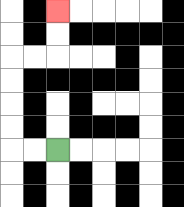{'start': '[2, 6]', 'end': '[2, 0]', 'path_directions': 'L,L,U,U,U,U,R,R,U,U', 'path_coordinates': '[[2, 6], [1, 6], [0, 6], [0, 5], [0, 4], [0, 3], [0, 2], [1, 2], [2, 2], [2, 1], [2, 0]]'}